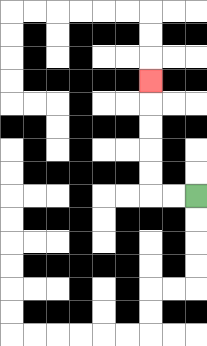{'start': '[8, 8]', 'end': '[6, 3]', 'path_directions': 'L,L,U,U,U,U,U', 'path_coordinates': '[[8, 8], [7, 8], [6, 8], [6, 7], [6, 6], [6, 5], [6, 4], [6, 3]]'}